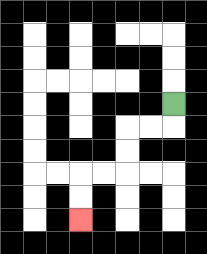{'start': '[7, 4]', 'end': '[3, 9]', 'path_directions': 'D,L,L,D,D,L,L,D,D', 'path_coordinates': '[[7, 4], [7, 5], [6, 5], [5, 5], [5, 6], [5, 7], [4, 7], [3, 7], [3, 8], [3, 9]]'}